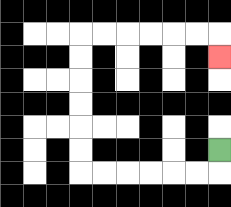{'start': '[9, 6]', 'end': '[9, 2]', 'path_directions': 'D,L,L,L,L,L,L,U,U,U,U,U,U,R,R,R,R,R,R,D', 'path_coordinates': '[[9, 6], [9, 7], [8, 7], [7, 7], [6, 7], [5, 7], [4, 7], [3, 7], [3, 6], [3, 5], [3, 4], [3, 3], [3, 2], [3, 1], [4, 1], [5, 1], [6, 1], [7, 1], [8, 1], [9, 1], [9, 2]]'}